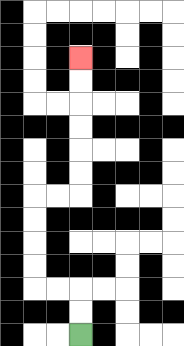{'start': '[3, 14]', 'end': '[3, 2]', 'path_directions': 'U,U,L,L,U,U,U,U,R,R,U,U,U,U,U,U', 'path_coordinates': '[[3, 14], [3, 13], [3, 12], [2, 12], [1, 12], [1, 11], [1, 10], [1, 9], [1, 8], [2, 8], [3, 8], [3, 7], [3, 6], [3, 5], [3, 4], [3, 3], [3, 2]]'}